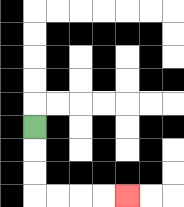{'start': '[1, 5]', 'end': '[5, 8]', 'path_directions': 'D,D,D,R,R,R,R', 'path_coordinates': '[[1, 5], [1, 6], [1, 7], [1, 8], [2, 8], [3, 8], [4, 8], [5, 8]]'}